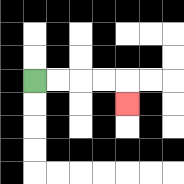{'start': '[1, 3]', 'end': '[5, 4]', 'path_directions': 'R,R,R,R,D', 'path_coordinates': '[[1, 3], [2, 3], [3, 3], [4, 3], [5, 3], [5, 4]]'}